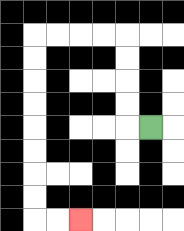{'start': '[6, 5]', 'end': '[3, 9]', 'path_directions': 'L,U,U,U,U,L,L,L,L,D,D,D,D,D,D,D,D,R,R', 'path_coordinates': '[[6, 5], [5, 5], [5, 4], [5, 3], [5, 2], [5, 1], [4, 1], [3, 1], [2, 1], [1, 1], [1, 2], [1, 3], [1, 4], [1, 5], [1, 6], [1, 7], [1, 8], [1, 9], [2, 9], [3, 9]]'}